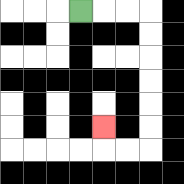{'start': '[3, 0]', 'end': '[4, 5]', 'path_directions': 'R,R,R,D,D,D,D,D,D,L,L,U', 'path_coordinates': '[[3, 0], [4, 0], [5, 0], [6, 0], [6, 1], [6, 2], [6, 3], [6, 4], [6, 5], [6, 6], [5, 6], [4, 6], [4, 5]]'}